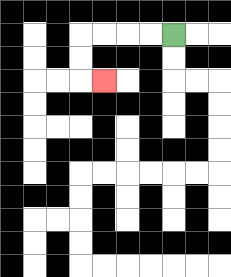{'start': '[7, 1]', 'end': '[4, 3]', 'path_directions': 'L,L,L,L,D,D,R', 'path_coordinates': '[[7, 1], [6, 1], [5, 1], [4, 1], [3, 1], [3, 2], [3, 3], [4, 3]]'}